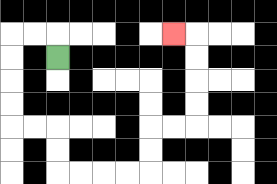{'start': '[2, 2]', 'end': '[7, 1]', 'path_directions': 'U,L,L,D,D,D,D,R,R,D,D,R,R,R,R,U,U,R,R,U,U,U,U,L', 'path_coordinates': '[[2, 2], [2, 1], [1, 1], [0, 1], [0, 2], [0, 3], [0, 4], [0, 5], [1, 5], [2, 5], [2, 6], [2, 7], [3, 7], [4, 7], [5, 7], [6, 7], [6, 6], [6, 5], [7, 5], [8, 5], [8, 4], [8, 3], [8, 2], [8, 1], [7, 1]]'}